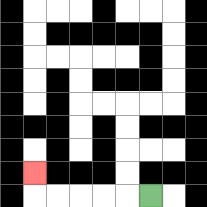{'start': '[6, 8]', 'end': '[1, 7]', 'path_directions': 'L,L,L,L,L,U', 'path_coordinates': '[[6, 8], [5, 8], [4, 8], [3, 8], [2, 8], [1, 8], [1, 7]]'}